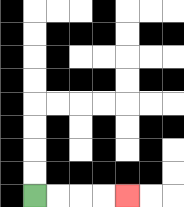{'start': '[1, 8]', 'end': '[5, 8]', 'path_directions': 'R,R,R,R', 'path_coordinates': '[[1, 8], [2, 8], [3, 8], [4, 8], [5, 8]]'}